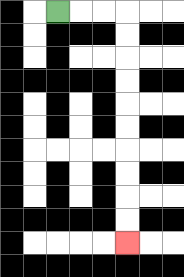{'start': '[2, 0]', 'end': '[5, 10]', 'path_directions': 'R,R,R,D,D,D,D,D,D,D,D,D,D', 'path_coordinates': '[[2, 0], [3, 0], [4, 0], [5, 0], [5, 1], [5, 2], [5, 3], [5, 4], [5, 5], [5, 6], [5, 7], [5, 8], [5, 9], [5, 10]]'}